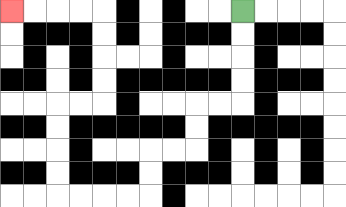{'start': '[10, 0]', 'end': '[0, 0]', 'path_directions': 'D,D,D,D,L,L,D,D,L,L,D,D,L,L,L,L,U,U,U,U,R,R,U,U,U,U,L,L,L,L', 'path_coordinates': '[[10, 0], [10, 1], [10, 2], [10, 3], [10, 4], [9, 4], [8, 4], [8, 5], [8, 6], [7, 6], [6, 6], [6, 7], [6, 8], [5, 8], [4, 8], [3, 8], [2, 8], [2, 7], [2, 6], [2, 5], [2, 4], [3, 4], [4, 4], [4, 3], [4, 2], [4, 1], [4, 0], [3, 0], [2, 0], [1, 0], [0, 0]]'}